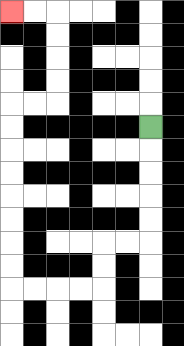{'start': '[6, 5]', 'end': '[0, 0]', 'path_directions': 'D,D,D,D,D,L,L,D,D,L,L,L,L,U,U,U,U,U,U,U,U,R,R,U,U,U,U,L,L', 'path_coordinates': '[[6, 5], [6, 6], [6, 7], [6, 8], [6, 9], [6, 10], [5, 10], [4, 10], [4, 11], [4, 12], [3, 12], [2, 12], [1, 12], [0, 12], [0, 11], [0, 10], [0, 9], [0, 8], [0, 7], [0, 6], [0, 5], [0, 4], [1, 4], [2, 4], [2, 3], [2, 2], [2, 1], [2, 0], [1, 0], [0, 0]]'}